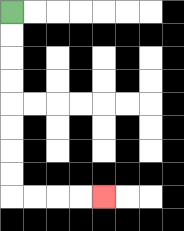{'start': '[0, 0]', 'end': '[4, 8]', 'path_directions': 'D,D,D,D,D,D,D,D,R,R,R,R', 'path_coordinates': '[[0, 0], [0, 1], [0, 2], [0, 3], [0, 4], [0, 5], [0, 6], [0, 7], [0, 8], [1, 8], [2, 8], [3, 8], [4, 8]]'}